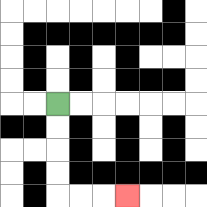{'start': '[2, 4]', 'end': '[5, 8]', 'path_directions': 'D,D,D,D,R,R,R', 'path_coordinates': '[[2, 4], [2, 5], [2, 6], [2, 7], [2, 8], [3, 8], [4, 8], [5, 8]]'}